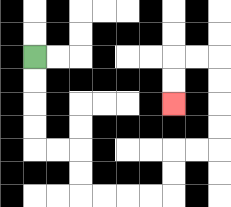{'start': '[1, 2]', 'end': '[7, 4]', 'path_directions': 'D,D,D,D,R,R,D,D,R,R,R,R,U,U,R,R,U,U,U,U,L,L,D,D', 'path_coordinates': '[[1, 2], [1, 3], [1, 4], [1, 5], [1, 6], [2, 6], [3, 6], [3, 7], [3, 8], [4, 8], [5, 8], [6, 8], [7, 8], [7, 7], [7, 6], [8, 6], [9, 6], [9, 5], [9, 4], [9, 3], [9, 2], [8, 2], [7, 2], [7, 3], [7, 4]]'}